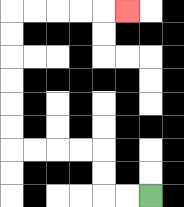{'start': '[6, 8]', 'end': '[5, 0]', 'path_directions': 'L,L,U,U,L,L,L,L,U,U,U,U,U,U,R,R,R,R,R', 'path_coordinates': '[[6, 8], [5, 8], [4, 8], [4, 7], [4, 6], [3, 6], [2, 6], [1, 6], [0, 6], [0, 5], [0, 4], [0, 3], [0, 2], [0, 1], [0, 0], [1, 0], [2, 0], [3, 0], [4, 0], [5, 0]]'}